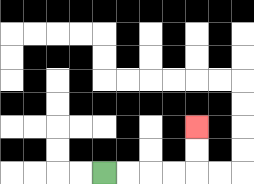{'start': '[4, 7]', 'end': '[8, 5]', 'path_directions': 'R,R,R,R,U,U', 'path_coordinates': '[[4, 7], [5, 7], [6, 7], [7, 7], [8, 7], [8, 6], [8, 5]]'}